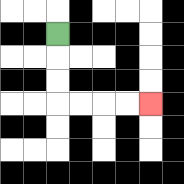{'start': '[2, 1]', 'end': '[6, 4]', 'path_directions': 'D,D,D,R,R,R,R', 'path_coordinates': '[[2, 1], [2, 2], [2, 3], [2, 4], [3, 4], [4, 4], [5, 4], [6, 4]]'}